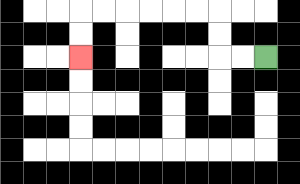{'start': '[11, 2]', 'end': '[3, 2]', 'path_directions': 'L,L,U,U,L,L,L,L,L,L,D,D', 'path_coordinates': '[[11, 2], [10, 2], [9, 2], [9, 1], [9, 0], [8, 0], [7, 0], [6, 0], [5, 0], [4, 0], [3, 0], [3, 1], [3, 2]]'}